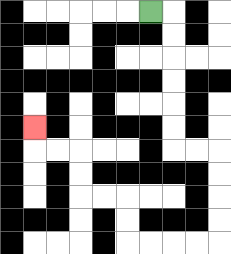{'start': '[6, 0]', 'end': '[1, 5]', 'path_directions': 'R,D,D,D,D,D,D,R,R,D,D,D,D,L,L,L,L,U,U,L,L,U,U,L,L,U', 'path_coordinates': '[[6, 0], [7, 0], [7, 1], [7, 2], [7, 3], [7, 4], [7, 5], [7, 6], [8, 6], [9, 6], [9, 7], [9, 8], [9, 9], [9, 10], [8, 10], [7, 10], [6, 10], [5, 10], [5, 9], [5, 8], [4, 8], [3, 8], [3, 7], [3, 6], [2, 6], [1, 6], [1, 5]]'}